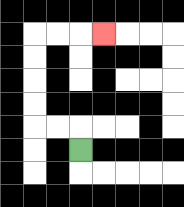{'start': '[3, 6]', 'end': '[4, 1]', 'path_directions': 'U,L,L,U,U,U,U,R,R,R', 'path_coordinates': '[[3, 6], [3, 5], [2, 5], [1, 5], [1, 4], [1, 3], [1, 2], [1, 1], [2, 1], [3, 1], [4, 1]]'}